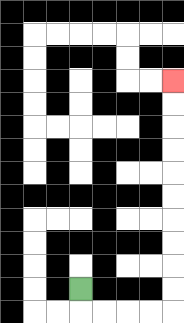{'start': '[3, 12]', 'end': '[7, 3]', 'path_directions': 'D,R,R,R,R,U,U,U,U,U,U,U,U,U,U', 'path_coordinates': '[[3, 12], [3, 13], [4, 13], [5, 13], [6, 13], [7, 13], [7, 12], [7, 11], [7, 10], [7, 9], [7, 8], [7, 7], [7, 6], [7, 5], [7, 4], [7, 3]]'}